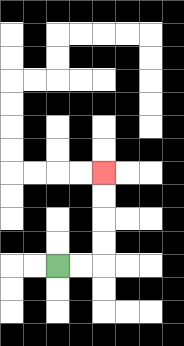{'start': '[2, 11]', 'end': '[4, 7]', 'path_directions': 'R,R,U,U,U,U', 'path_coordinates': '[[2, 11], [3, 11], [4, 11], [4, 10], [4, 9], [4, 8], [4, 7]]'}